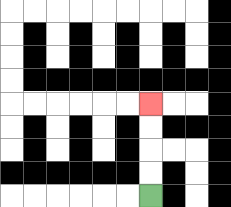{'start': '[6, 8]', 'end': '[6, 4]', 'path_directions': 'U,U,U,U', 'path_coordinates': '[[6, 8], [6, 7], [6, 6], [6, 5], [6, 4]]'}